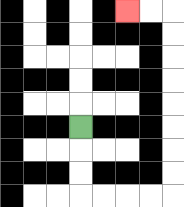{'start': '[3, 5]', 'end': '[5, 0]', 'path_directions': 'D,D,D,R,R,R,R,U,U,U,U,U,U,U,U,L,L', 'path_coordinates': '[[3, 5], [3, 6], [3, 7], [3, 8], [4, 8], [5, 8], [6, 8], [7, 8], [7, 7], [7, 6], [7, 5], [7, 4], [7, 3], [7, 2], [7, 1], [7, 0], [6, 0], [5, 0]]'}